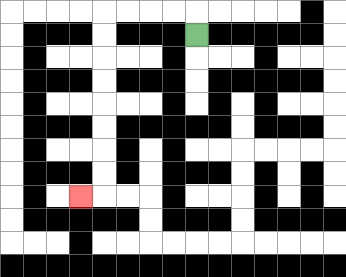{'start': '[8, 1]', 'end': '[3, 8]', 'path_directions': 'U,L,L,L,L,D,D,D,D,D,D,D,D,L', 'path_coordinates': '[[8, 1], [8, 0], [7, 0], [6, 0], [5, 0], [4, 0], [4, 1], [4, 2], [4, 3], [4, 4], [4, 5], [4, 6], [4, 7], [4, 8], [3, 8]]'}